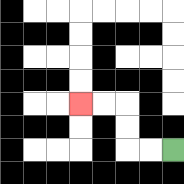{'start': '[7, 6]', 'end': '[3, 4]', 'path_directions': 'L,L,U,U,L,L', 'path_coordinates': '[[7, 6], [6, 6], [5, 6], [5, 5], [5, 4], [4, 4], [3, 4]]'}